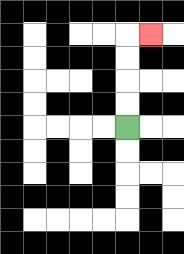{'start': '[5, 5]', 'end': '[6, 1]', 'path_directions': 'U,U,U,U,R', 'path_coordinates': '[[5, 5], [5, 4], [5, 3], [5, 2], [5, 1], [6, 1]]'}